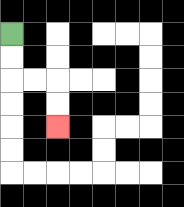{'start': '[0, 1]', 'end': '[2, 5]', 'path_directions': 'D,D,R,R,D,D', 'path_coordinates': '[[0, 1], [0, 2], [0, 3], [1, 3], [2, 3], [2, 4], [2, 5]]'}